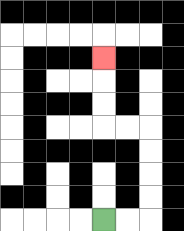{'start': '[4, 9]', 'end': '[4, 2]', 'path_directions': 'R,R,U,U,U,U,L,L,U,U,U', 'path_coordinates': '[[4, 9], [5, 9], [6, 9], [6, 8], [6, 7], [6, 6], [6, 5], [5, 5], [4, 5], [4, 4], [4, 3], [4, 2]]'}